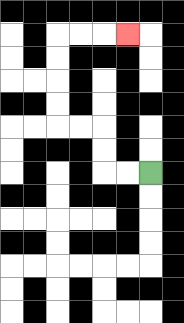{'start': '[6, 7]', 'end': '[5, 1]', 'path_directions': 'L,L,U,U,L,L,U,U,U,U,R,R,R', 'path_coordinates': '[[6, 7], [5, 7], [4, 7], [4, 6], [4, 5], [3, 5], [2, 5], [2, 4], [2, 3], [2, 2], [2, 1], [3, 1], [4, 1], [5, 1]]'}